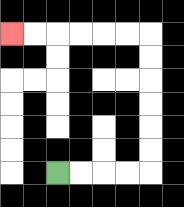{'start': '[2, 7]', 'end': '[0, 1]', 'path_directions': 'R,R,R,R,U,U,U,U,U,U,L,L,L,L,L,L', 'path_coordinates': '[[2, 7], [3, 7], [4, 7], [5, 7], [6, 7], [6, 6], [6, 5], [6, 4], [6, 3], [6, 2], [6, 1], [5, 1], [4, 1], [3, 1], [2, 1], [1, 1], [0, 1]]'}